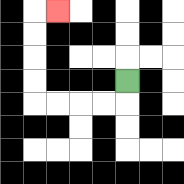{'start': '[5, 3]', 'end': '[2, 0]', 'path_directions': 'D,L,L,L,L,U,U,U,U,R', 'path_coordinates': '[[5, 3], [5, 4], [4, 4], [3, 4], [2, 4], [1, 4], [1, 3], [1, 2], [1, 1], [1, 0], [2, 0]]'}